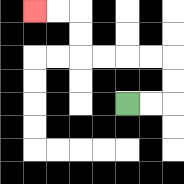{'start': '[5, 4]', 'end': '[1, 0]', 'path_directions': 'R,R,U,U,L,L,L,L,U,U,L,L', 'path_coordinates': '[[5, 4], [6, 4], [7, 4], [7, 3], [7, 2], [6, 2], [5, 2], [4, 2], [3, 2], [3, 1], [3, 0], [2, 0], [1, 0]]'}